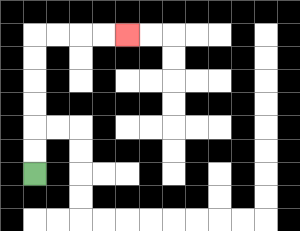{'start': '[1, 7]', 'end': '[5, 1]', 'path_directions': 'U,U,U,U,U,U,R,R,R,R', 'path_coordinates': '[[1, 7], [1, 6], [1, 5], [1, 4], [1, 3], [1, 2], [1, 1], [2, 1], [3, 1], [4, 1], [5, 1]]'}